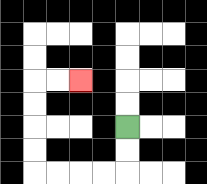{'start': '[5, 5]', 'end': '[3, 3]', 'path_directions': 'D,D,L,L,L,L,U,U,U,U,R,R', 'path_coordinates': '[[5, 5], [5, 6], [5, 7], [4, 7], [3, 7], [2, 7], [1, 7], [1, 6], [1, 5], [1, 4], [1, 3], [2, 3], [3, 3]]'}